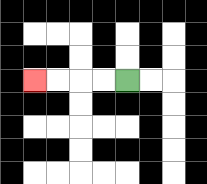{'start': '[5, 3]', 'end': '[1, 3]', 'path_directions': 'L,L,L,L', 'path_coordinates': '[[5, 3], [4, 3], [3, 3], [2, 3], [1, 3]]'}